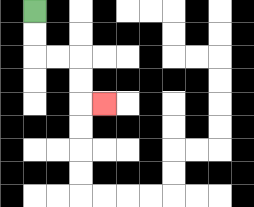{'start': '[1, 0]', 'end': '[4, 4]', 'path_directions': 'D,D,R,R,D,D,R', 'path_coordinates': '[[1, 0], [1, 1], [1, 2], [2, 2], [3, 2], [3, 3], [3, 4], [4, 4]]'}